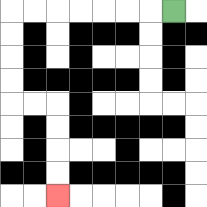{'start': '[7, 0]', 'end': '[2, 8]', 'path_directions': 'L,L,L,L,L,L,L,D,D,D,D,R,R,D,D,D,D', 'path_coordinates': '[[7, 0], [6, 0], [5, 0], [4, 0], [3, 0], [2, 0], [1, 0], [0, 0], [0, 1], [0, 2], [0, 3], [0, 4], [1, 4], [2, 4], [2, 5], [2, 6], [2, 7], [2, 8]]'}